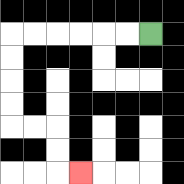{'start': '[6, 1]', 'end': '[3, 7]', 'path_directions': 'L,L,L,L,L,L,D,D,D,D,R,R,D,D,R', 'path_coordinates': '[[6, 1], [5, 1], [4, 1], [3, 1], [2, 1], [1, 1], [0, 1], [0, 2], [0, 3], [0, 4], [0, 5], [1, 5], [2, 5], [2, 6], [2, 7], [3, 7]]'}